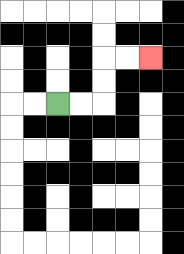{'start': '[2, 4]', 'end': '[6, 2]', 'path_directions': 'R,R,U,U,R,R', 'path_coordinates': '[[2, 4], [3, 4], [4, 4], [4, 3], [4, 2], [5, 2], [6, 2]]'}